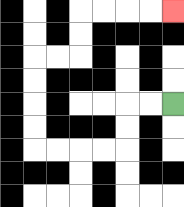{'start': '[7, 4]', 'end': '[7, 0]', 'path_directions': 'L,L,D,D,L,L,L,L,U,U,U,U,R,R,U,U,R,R,R,R', 'path_coordinates': '[[7, 4], [6, 4], [5, 4], [5, 5], [5, 6], [4, 6], [3, 6], [2, 6], [1, 6], [1, 5], [1, 4], [1, 3], [1, 2], [2, 2], [3, 2], [3, 1], [3, 0], [4, 0], [5, 0], [6, 0], [7, 0]]'}